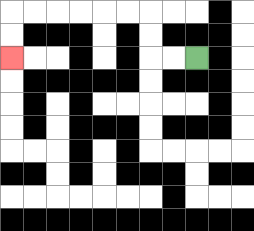{'start': '[8, 2]', 'end': '[0, 2]', 'path_directions': 'L,L,U,U,L,L,L,L,L,L,D,D', 'path_coordinates': '[[8, 2], [7, 2], [6, 2], [6, 1], [6, 0], [5, 0], [4, 0], [3, 0], [2, 0], [1, 0], [0, 0], [0, 1], [0, 2]]'}